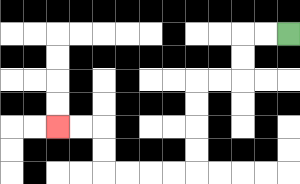{'start': '[12, 1]', 'end': '[2, 5]', 'path_directions': 'L,L,D,D,L,L,D,D,D,D,L,L,L,L,U,U,L,L', 'path_coordinates': '[[12, 1], [11, 1], [10, 1], [10, 2], [10, 3], [9, 3], [8, 3], [8, 4], [8, 5], [8, 6], [8, 7], [7, 7], [6, 7], [5, 7], [4, 7], [4, 6], [4, 5], [3, 5], [2, 5]]'}